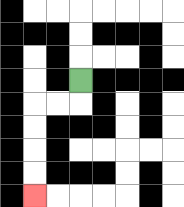{'start': '[3, 3]', 'end': '[1, 8]', 'path_directions': 'D,L,L,D,D,D,D', 'path_coordinates': '[[3, 3], [3, 4], [2, 4], [1, 4], [1, 5], [1, 6], [1, 7], [1, 8]]'}